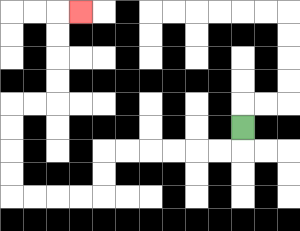{'start': '[10, 5]', 'end': '[3, 0]', 'path_directions': 'D,L,L,L,L,L,L,D,D,L,L,L,L,U,U,U,U,R,R,U,U,U,U,R', 'path_coordinates': '[[10, 5], [10, 6], [9, 6], [8, 6], [7, 6], [6, 6], [5, 6], [4, 6], [4, 7], [4, 8], [3, 8], [2, 8], [1, 8], [0, 8], [0, 7], [0, 6], [0, 5], [0, 4], [1, 4], [2, 4], [2, 3], [2, 2], [2, 1], [2, 0], [3, 0]]'}